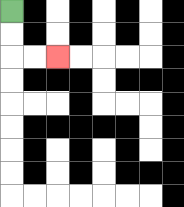{'start': '[0, 0]', 'end': '[2, 2]', 'path_directions': 'D,D,R,R', 'path_coordinates': '[[0, 0], [0, 1], [0, 2], [1, 2], [2, 2]]'}